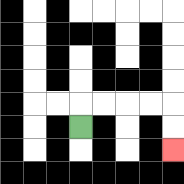{'start': '[3, 5]', 'end': '[7, 6]', 'path_directions': 'U,R,R,R,R,D,D', 'path_coordinates': '[[3, 5], [3, 4], [4, 4], [5, 4], [6, 4], [7, 4], [7, 5], [7, 6]]'}